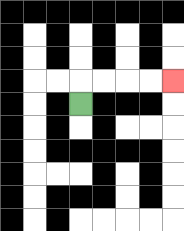{'start': '[3, 4]', 'end': '[7, 3]', 'path_directions': 'U,R,R,R,R', 'path_coordinates': '[[3, 4], [3, 3], [4, 3], [5, 3], [6, 3], [7, 3]]'}